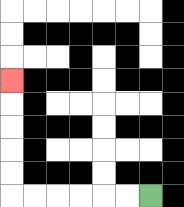{'start': '[6, 8]', 'end': '[0, 3]', 'path_directions': 'L,L,L,L,L,L,U,U,U,U,U', 'path_coordinates': '[[6, 8], [5, 8], [4, 8], [3, 8], [2, 8], [1, 8], [0, 8], [0, 7], [0, 6], [0, 5], [0, 4], [0, 3]]'}